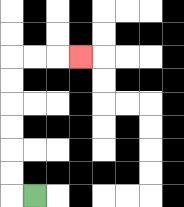{'start': '[1, 8]', 'end': '[3, 2]', 'path_directions': 'L,U,U,U,U,U,U,R,R,R', 'path_coordinates': '[[1, 8], [0, 8], [0, 7], [0, 6], [0, 5], [0, 4], [0, 3], [0, 2], [1, 2], [2, 2], [3, 2]]'}